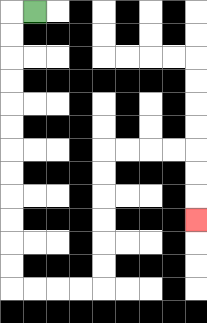{'start': '[1, 0]', 'end': '[8, 9]', 'path_directions': 'L,D,D,D,D,D,D,D,D,D,D,D,D,R,R,R,R,U,U,U,U,U,U,R,R,R,R,D,D,D', 'path_coordinates': '[[1, 0], [0, 0], [0, 1], [0, 2], [0, 3], [0, 4], [0, 5], [0, 6], [0, 7], [0, 8], [0, 9], [0, 10], [0, 11], [0, 12], [1, 12], [2, 12], [3, 12], [4, 12], [4, 11], [4, 10], [4, 9], [4, 8], [4, 7], [4, 6], [5, 6], [6, 6], [7, 6], [8, 6], [8, 7], [8, 8], [8, 9]]'}